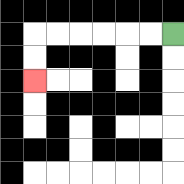{'start': '[7, 1]', 'end': '[1, 3]', 'path_directions': 'L,L,L,L,L,L,D,D', 'path_coordinates': '[[7, 1], [6, 1], [5, 1], [4, 1], [3, 1], [2, 1], [1, 1], [1, 2], [1, 3]]'}